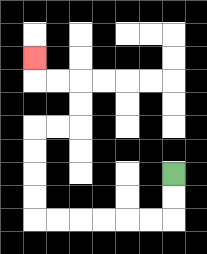{'start': '[7, 7]', 'end': '[1, 2]', 'path_directions': 'D,D,L,L,L,L,L,L,U,U,U,U,R,R,U,U,L,L,U', 'path_coordinates': '[[7, 7], [7, 8], [7, 9], [6, 9], [5, 9], [4, 9], [3, 9], [2, 9], [1, 9], [1, 8], [1, 7], [1, 6], [1, 5], [2, 5], [3, 5], [3, 4], [3, 3], [2, 3], [1, 3], [1, 2]]'}